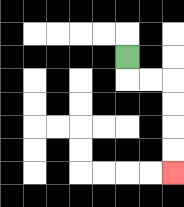{'start': '[5, 2]', 'end': '[7, 7]', 'path_directions': 'D,R,R,D,D,D,D', 'path_coordinates': '[[5, 2], [5, 3], [6, 3], [7, 3], [7, 4], [7, 5], [7, 6], [7, 7]]'}